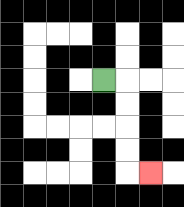{'start': '[4, 3]', 'end': '[6, 7]', 'path_directions': 'R,D,D,D,D,R', 'path_coordinates': '[[4, 3], [5, 3], [5, 4], [5, 5], [5, 6], [5, 7], [6, 7]]'}